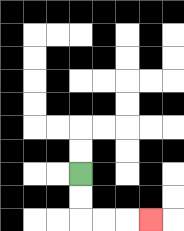{'start': '[3, 7]', 'end': '[6, 9]', 'path_directions': 'D,D,R,R,R', 'path_coordinates': '[[3, 7], [3, 8], [3, 9], [4, 9], [5, 9], [6, 9]]'}